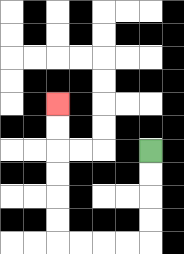{'start': '[6, 6]', 'end': '[2, 4]', 'path_directions': 'D,D,D,D,L,L,L,L,U,U,U,U,U,U', 'path_coordinates': '[[6, 6], [6, 7], [6, 8], [6, 9], [6, 10], [5, 10], [4, 10], [3, 10], [2, 10], [2, 9], [2, 8], [2, 7], [2, 6], [2, 5], [2, 4]]'}